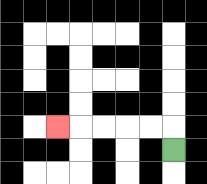{'start': '[7, 6]', 'end': '[2, 5]', 'path_directions': 'U,L,L,L,L,L', 'path_coordinates': '[[7, 6], [7, 5], [6, 5], [5, 5], [4, 5], [3, 5], [2, 5]]'}